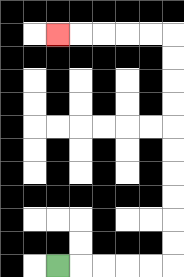{'start': '[2, 11]', 'end': '[2, 1]', 'path_directions': 'R,R,R,R,R,U,U,U,U,U,U,U,U,U,U,L,L,L,L,L', 'path_coordinates': '[[2, 11], [3, 11], [4, 11], [5, 11], [6, 11], [7, 11], [7, 10], [7, 9], [7, 8], [7, 7], [7, 6], [7, 5], [7, 4], [7, 3], [7, 2], [7, 1], [6, 1], [5, 1], [4, 1], [3, 1], [2, 1]]'}